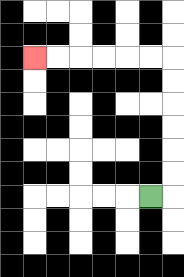{'start': '[6, 8]', 'end': '[1, 2]', 'path_directions': 'R,U,U,U,U,U,U,L,L,L,L,L,L', 'path_coordinates': '[[6, 8], [7, 8], [7, 7], [7, 6], [7, 5], [7, 4], [7, 3], [7, 2], [6, 2], [5, 2], [4, 2], [3, 2], [2, 2], [1, 2]]'}